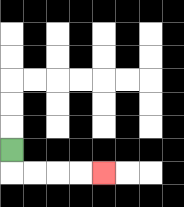{'start': '[0, 6]', 'end': '[4, 7]', 'path_directions': 'D,R,R,R,R', 'path_coordinates': '[[0, 6], [0, 7], [1, 7], [2, 7], [3, 7], [4, 7]]'}